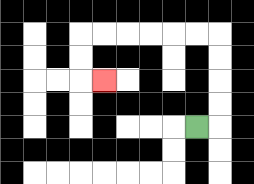{'start': '[8, 5]', 'end': '[4, 3]', 'path_directions': 'R,U,U,U,U,L,L,L,L,L,L,D,D,R', 'path_coordinates': '[[8, 5], [9, 5], [9, 4], [9, 3], [9, 2], [9, 1], [8, 1], [7, 1], [6, 1], [5, 1], [4, 1], [3, 1], [3, 2], [3, 3], [4, 3]]'}